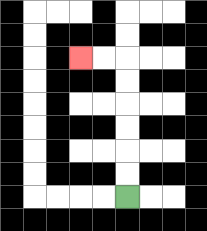{'start': '[5, 8]', 'end': '[3, 2]', 'path_directions': 'U,U,U,U,U,U,L,L', 'path_coordinates': '[[5, 8], [5, 7], [5, 6], [5, 5], [5, 4], [5, 3], [5, 2], [4, 2], [3, 2]]'}